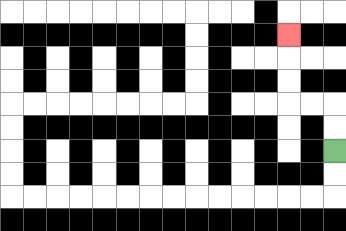{'start': '[14, 6]', 'end': '[12, 1]', 'path_directions': 'U,U,L,L,U,U,U', 'path_coordinates': '[[14, 6], [14, 5], [14, 4], [13, 4], [12, 4], [12, 3], [12, 2], [12, 1]]'}